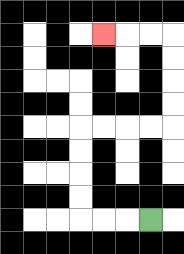{'start': '[6, 9]', 'end': '[4, 1]', 'path_directions': 'L,L,L,U,U,U,U,R,R,R,R,U,U,U,U,L,L,L', 'path_coordinates': '[[6, 9], [5, 9], [4, 9], [3, 9], [3, 8], [3, 7], [3, 6], [3, 5], [4, 5], [5, 5], [6, 5], [7, 5], [7, 4], [7, 3], [7, 2], [7, 1], [6, 1], [5, 1], [4, 1]]'}